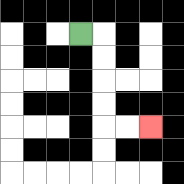{'start': '[3, 1]', 'end': '[6, 5]', 'path_directions': 'R,D,D,D,D,R,R', 'path_coordinates': '[[3, 1], [4, 1], [4, 2], [4, 3], [4, 4], [4, 5], [5, 5], [6, 5]]'}